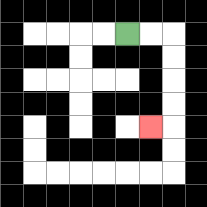{'start': '[5, 1]', 'end': '[6, 5]', 'path_directions': 'R,R,D,D,D,D,L', 'path_coordinates': '[[5, 1], [6, 1], [7, 1], [7, 2], [7, 3], [7, 4], [7, 5], [6, 5]]'}